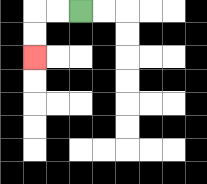{'start': '[3, 0]', 'end': '[1, 2]', 'path_directions': 'L,L,D,D', 'path_coordinates': '[[3, 0], [2, 0], [1, 0], [1, 1], [1, 2]]'}